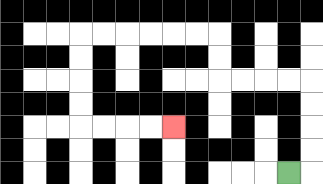{'start': '[12, 7]', 'end': '[7, 5]', 'path_directions': 'R,U,U,U,U,L,L,L,L,U,U,L,L,L,L,L,L,D,D,D,D,R,R,R,R', 'path_coordinates': '[[12, 7], [13, 7], [13, 6], [13, 5], [13, 4], [13, 3], [12, 3], [11, 3], [10, 3], [9, 3], [9, 2], [9, 1], [8, 1], [7, 1], [6, 1], [5, 1], [4, 1], [3, 1], [3, 2], [3, 3], [3, 4], [3, 5], [4, 5], [5, 5], [6, 5], [7, 5]]'}